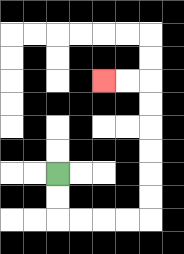{'start': '[2, 7]', 'end': '[4, 3]', 'path_directions': 'D,D,R,R,R,R,U,U,U,U,U,U,L,L', 'path_coordinates': '[[2, 7], [2, 8], [2, 9], [3, 9], [4, 9], [5, 9], [6, 9], [6, 8], [6, 7], [6, 6], [6, 5], [6, 4], [6, 3], [5, 3], [4, 3]]'}